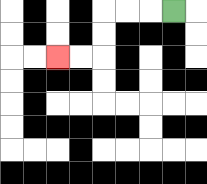{'start': '[7, 0]', 'end': '[2, 2]', 'path_directions': 'L,L,L,D,D,L,L', 'path_coordinates': '[[7, 0], [6, 0], [5, 0], [4, 0], [4, 1], [4, 2], [3, 2], [2, 2]]'}